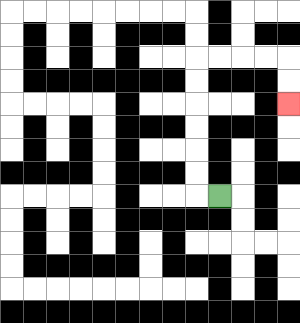{'start': '[9, 8]', 'end': '[12, 4]', 'path_directions': 'L,U,U,U,U,U,U,R,R,R,R,D,D', 'path_coordinates': '[[9, 8], [8, 8], [8, 7], [8, 6], [8, 5], [8, 4], [8, 3], [8, 2], [9, 2], [10, 2], [11, 2], [12, 2], [12, 3], [12, 4]]'}